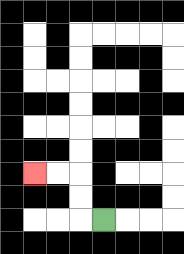{'start': '[4, 9]', 'end': '[1, 7]', 'path_directions': 'L,U,U,L,L', 'path_coordinates': '[[4, 9], [3, 9], [3, 8], [3, 7], [2, 7], [1, 7]]'}